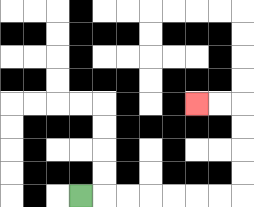{'start': '[3, 8]', 'end': '[8, 4]', 'path_directions': 'R,R,R,R,R,R,R,U,U,U,U,L,L', 'path_coordinates': '[[3, 8], [4, 8], [5, 8], [6, 8], [7, 8], [8, 8], [9, 8], [10, 8], [10, 7], [10, 6], [10, 5], [10, 4], [9, 4], [8, 4]]'}